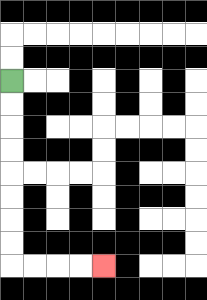{'start': '[0, 3]', 'end': '[4, 11]', 'path_directions': 'D,D,D,D,D,D,D,D,R,R,R,R', 'path_coordinates': '[[0, 3], [0, 4], [0, 5], [0, 6], [0, 7], [0, 8], [0, 9], [0, 10], [0, 11], [1, 11], [2, 11], [3, 11], [4, 11]]'}